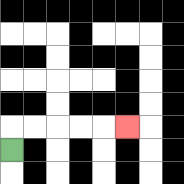{'start': '[0, 6]', 'end': '[5, 5]', 'path_directions': 'U,R,R,R,R,R', 'path_coordinates': '[[0, 6], [0, 5], [1, 5], [2, 5], [3, 5], [4, 5], [5, 5]]'}